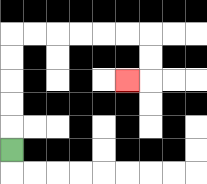{'start': '[0, 6]', 'end': '[5, 3]', 'path_directions': 'U,U,U,U,U,R,R,R,R,R,R,D,D,L', 'path_coordinates': '[[0, 6], [0, 5], [0, 4], [0, 3], [0, 2], [0, 1], [1, 1], [2, 1], [3, 1], [4, 1], [5, 1], [6, 1], [6, 2], [6, 3], [5, 3]]'}